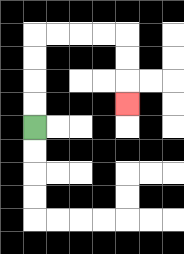{'start': '[1, 5]', 'end': '[5, 4]', 'path_directions': 'U,U,U,U,R,R,R,R,D,D,D', 'path_coordinates': '[[1, 5], [1, 4], [1, 3], [1, 2], [1, 1], [2, 1], [3, 1], [4, 1], [5, 1], [5, 2], [5, 3], [5, 4]]'}